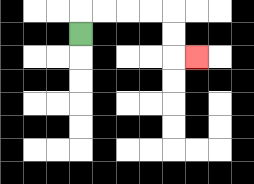{'start': '[3, 1]', 'end': '[8, 2]', 'path_directions': 'U,R,R,R,R,D,D,R', 'path_coordinates': '[[3, 1], [3, 0], [4, 0], [5, 0], [6, 0], [7, 0], [7, 1], [7, 2], [8, 2]]'}